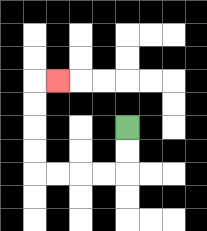{'start': '[5, 5]', 'end': '[2, 3]', 'path_directions': 'D,D,L,L,L,L,U,U,U,U,R', 'path_coordinates': '[[5, 5], [5, 6], [5, 7], [4, 7], [3, 7], [2, 7], [1, 7], [1, 6], [1, 5], [1, 4], [1, 3], [2, 3]]'}